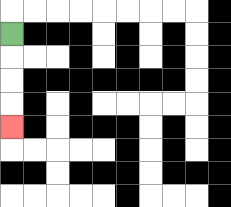{'start': '[0, 1]', 'end': '[0, 5]', 'path_directions': 'D,D,D,D', 'path_coordinates': '[[0, 1], [0, 2], [0, 3], [0, 4], [0, 5]]'}